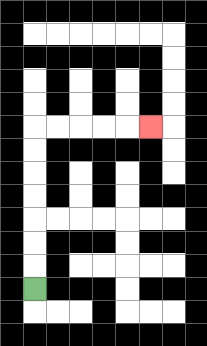{'start': '[1, 12]', 'end': '[6, 5]', 'path_directions': 'U,U,U,U,U,U,U,R,R,R,R,R', 'path_coordinates': '[[1, 12], [1, 11], [1, 10], [1, 9], [1, 8], [1, 7], [1, 6], [1, 5], [2, 5], [3, 5], [4, 5], [5, 5], [6, 5]]'}